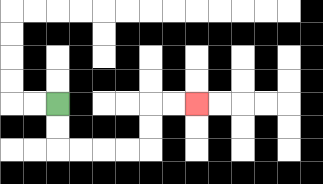{'start': '[2, 4]', 'end': '[8, 4]', 'path_directions': 'D,D,R,R,R,R,U,U,R,R', 'path_coordinates': '[[2, 4], [2, 5], [2, 6], [3, 6], [4, 6], [5, 6], [6, 6], [6, 5], [6, 4], [7, 4], [8, 4]]'}